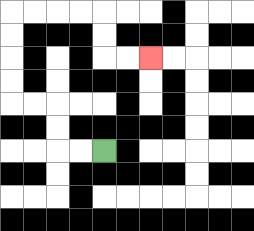{'start': '[4, 6]', 'end': '[6, 2]', 'path_directions': 'L,L,U,U,L,L,U,U,U,U,R,R,R,R,D,D,R,R', 'path_coordinates': '[[4, 6], [3, 6], [2, 6], [2, 5], [2, 4], [1, 4], [0, 4], [0, 3], [0, 2], [0, 1], [0, 0], [1, 0], [2, 0], [3, 0], [4, 0], [4, 1], [4, 2], [5, 2], [6, 2]]'}